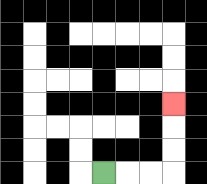{'start': '[4, 7]', 'end': '[7, 4]', 'path_directions': 'R,R,R,U,U,U', 'path_coordinates': '[[4, 7], [5, 7], [6, 7], [7, 7], [7, 6], [7, 5], [7, 4]]'}